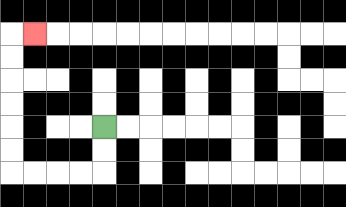{'start': '[4, 5]', 'end': '[1, 1]', 'path_directions': 'D,D,L,L,L,L,U,U,U,U,U,U,R', 'path_coordinates': '[[4, 5], [4, 6], [4, 7], [3, 7], [2, 7], [1, 7], [0, 7], [0, 6], [0, 5], [0, 4], [0, 3], [0, 2], [0, 1], [1, 1]]'}